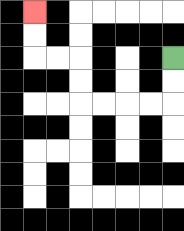{'start': '[7, 2]', 'end': '[1, 0]', 'path_directions': 'D,D,L,L,L,L,U,U,L,L,U,U', 'path_coordinates': '[[7, 2], [7, 3], [7, 4], [6, 4], [5, 4], [4, 4], [3, 4], [3, 3], [3, 2], [2, 2], [1, 2], [1, 1], [1, 0]]'}